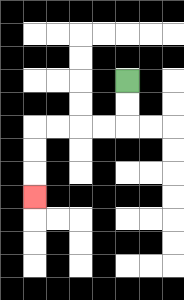{'start': '[5, 3]', 'end': '[1, 8]', 'path_directions': 'D,D,L,L,L,L,D,D,D', 'path_coordinates': '[[5, 3], [5, 4], [5, 5], [4, 5], [3, 5], [2, 5], [1, 5], [1, 6], [1, 7], [1, 8]]'}